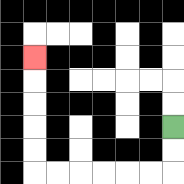{'start': '[7, 5]', 'end': '[1, 2]', 'path_directions': 'D,D,L,L,L,L,L,L,U,U,U,U,U', 'path_coordinates': '[[7, 5], [7, 6], [7, 7], [6, 7], [5, 7], [4, 7], [3, 7], [2, 7], [1, 7], [1, 6], [1, 5], [1, 4], [1, 3], [1, 2]]'}